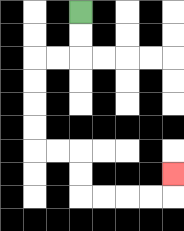{'start': '[3, 0]', 'end': '[7, 7]', 'path_directions': 'D,D,L,L,D,D,D,D,R,R,D,D,R,R,R,R,U', 'path_coordinates': '[[3, 0], [3, 1], [3, 2], [2, 2], [1, 2], [1, 3], [1, 4], [1, 5], [1, 6], [2, 6], [3, 6], [3, 7], [3, 8], [4, 8], [5, 8], [6, 8], [7, 8], [7, 7]]'}